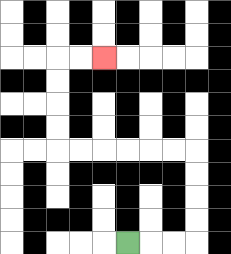{'start': '[5, 10]', 'end': '[4, 2]', 'path_directions': 'R,R,R,U,U,U,U,L,L,L,L,L,L,U,U,U,U,R,R', 'path_coordinates': '[[5, 10], [6, 10], [7, 10], [8, 10], [8, 9], [8, 8], [8, 7], [8, 6], [7, 6], [6, 6], [5, 6], [4, 6], [3, 6], [2, 6], [2, 5], [2, 4], [2, 3], [2, 2], [3, 2], [4, 2]]'}